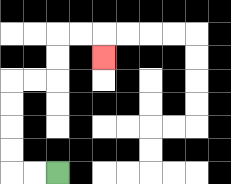{'start': '[2, 7]', 'end': '[4, 2]', 'path_directions': 'L,L,U,U,U,U,R,R,U,U,R,R,D', 'path_coordinates': '[[2, 7], [1, 7], [0, 7], [0, 6], [0, 5], [0, 4], [0, 3], [1, 3], [2, 3], [2, 2], [2, 1], [3, 1], [4, 1], [4, 2]]'}